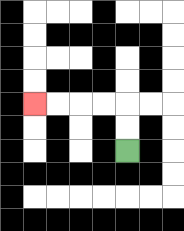{'start': '[5, 6]', 'end': '[1, 4]', 'path_directions': 'U,U,L,L,L,L', 'path_coordinates': '[[5, 6], [5, 5], [5, 4], [4, 4], [3, 4], [2, 4], [1, 4]]'}